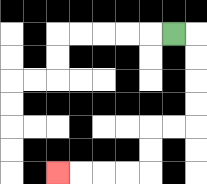{'start': '[7, 1]', 'end': '[2, 7]', 'path_directions': 'R,D,D,D,D,L,L,D,D,L,L,L,L', 'path_coordinates': '[[7, 1], [8, 1], [8, 2], [8, 3], [8, 4], [8, 5], [7, 5], [6, 5], [6, 6], [6, 7], [5, 7], [4, 7], [3, 7], [2, 7]]'}